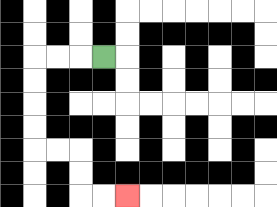{'start': '[4, 2]', 'end': '[5, 8]', 'path_directions': 'L,L,L,D,D,D,D,R,R,D,D,R,R', 'path_coordinates': '[[4, 2], [3, 2], [2, 2], [1, 2], [1, 3], [1, 4], [1, 5], [1, 6], [2, 6], [3, 6], [3, 7], [3, 8], [4, 8], [5, 8]]'}